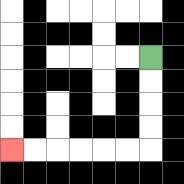{'start': '[6, 2]', 'end': '[0, 6]', 'path_directions': 'D,D,D,D,L,L,L,L,L,L', 'path_coordinates': '[[6, 2], [6, 3], [6, 4], [6, 5], [6, 6], [5, 6], [4, 6], [3, 6], [2, 6], [1, 6], [0, 6]]'}